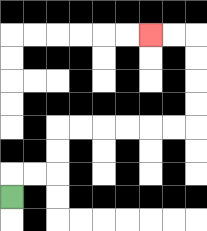{'start': '[0, 8]', 'end': '[6, 1]', 'path_directions': 'U,R,R,U,U,R,R,R,R,R,R,U,U,U,U,L,L', 'path_coordinates': '[[0, 8], [0, 7], [1, 7], [2, 7], [2, 6], [2, 5], [3, 5], [4, 5], [5, 5], [6, 5], [7, 5], [8, 5], [8, 4], [8, 3], [8, 2], [8, 1], [7, 1], [6, 1]]'}